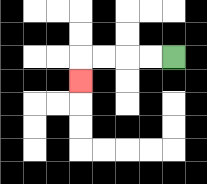{'start': '[7, 2]', 'end': '[3, 3]', 'path_directions': 'L,L,L,L,D', 'path_coordinates': '[[7, 2], [6, 2], [5, 2], [4, 2], [3, 2], [3, 3]]'}